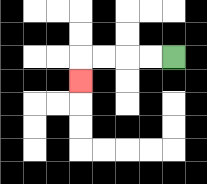{'start': '[7, 2]', 'end': '[3, 3]', 'path_directions': 'L,L,L,L,D', 'path_coordinates': '[[7, 2], [6, 2], [5, 2], [4, 2], [3, 2], [3, 3]]'}